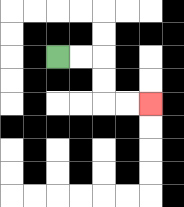{'start': '[2, 2]', 'end': '[6, 4]', 'path_directions': 'R,R,D,D,R,R', 'path_coordinates': '[[2, 2], [3, 2], [4, 2], [4, 3], [4, 4], [5, 4], [6, 4]]'}